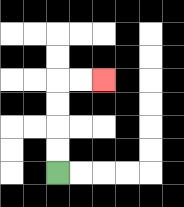{'start': '[2, 7]', 'end': '[4, 3]', 'path_directions': 'U,U,U,U,R,R', 'path_coordinates': '[[2, 7], [2, 6], [2, 5], [2, 4], [2, 3], [3, 3], [4, 3]]'}